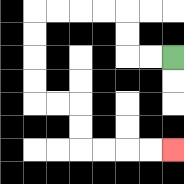{'start': '[7, 2]', 'end': '[7, 6]', 'path_directions': 'L,L,U,U,L,L,L,L,D,D,D,D,R,R,D,D,R,R,R,R', 'path_coordinates': '[[7, 2], [6, 2], [5, 2], [5, 1], [5, 0], [4, 0], [3, 0], [2, 0], [1, 0], [1, 1], [1, 2], [1, 3], [1, 4], [2, 4], [3, 4], [3, 5], [3, 6], [4, 6], [5, 6], [6, 6], [7, 6]]'}